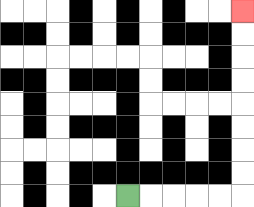{'start': '[5, 8]', 'end': '[10, 0]', 'path_directions': 'R,R,R,R,R,U,U,U,U,U,U,U,U', 'path_coordinates': '[[5, 8], [6, 8], [7, 8], [8, 8], [9, 8], [10, 8], [10, 7], [10, 6], [10, 5], [10, 4], [10, 3], [10, 2], [10, 1], [10, 0]]'}